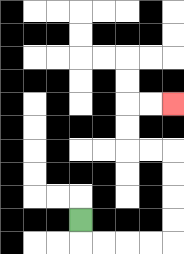{'start': '[3, 9]', 'end': '[7, 4]', 'path_directions': 'D,R,R,R,R,U,U,U,U,L,L,U,U,R,R', 'path_coordinates': '[[3, 9], [3, 10], [4, 10], [5, 10], [6, 10], [7, 10], [7, 9], [7, 8], [7, 7], [7, 6], [6, 6], [5, 6], [5, 5], [5, 4], [6, 4], [7, 4]]'}